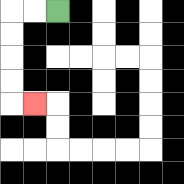{'start': '[2, 0]', 'end': '[1, 4]', 'path_directions': 'L,L,D,D,D,D,R', 'path_coordinates': '[[2, 0], [1, 0], [0, 0], [0, 1], [0, 2], [0, 3], [0, 4], [1, 4]]'}